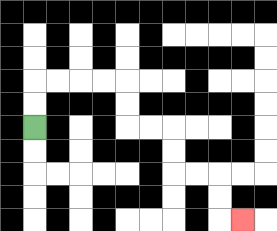{'start': '[1, 5]', 'end': '[10, 9]', 'path_directions': 'U,U,R,R,R,R,D,D,R,R,D,D,R,R,D,D,R', 'path_coordinates': '[[1, 5], [1, 4], [1, 3], [2, 3], [3, 3], [4, 3], [5, 3], [5, 4], [5, 5], [6, 5], [7, 5], [7, 6], [7, 7], [8, 7], [9, 7], [9, 8], [9, 9], [10, 9]]'}